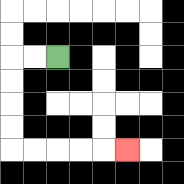{'start': '[2, 2]', 'end': '[5, 6]', 'path_directions': 'L,L,D,D,D,D,R,R,R,R,R', 'path_coordinates': '[[2, 2], [1, 2], [0, 2], [0, 3], [0, 4], [0, 5], [0, 6], [1, 6], [2, 6], [3, 6], [4, 6], [5, 6]]'}